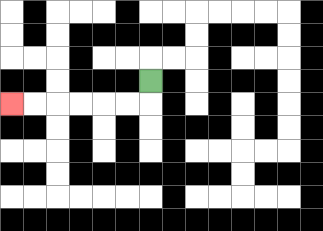{'start': '[6, 3]', 'end': '[0, 4]', 'path_directions': 'D,L,L,L,L,L,L', 'path_coordinates': '[[6, 3], [6, 4], [5, 4], [4, 4], [3, 4], [2, 4], [1, 4], [0, 4]]'}